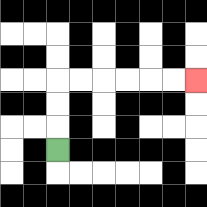{'start': '[2, 6]', 'end': '[8, 3]', 'path_directions': 'U,U,U,R,R,R,R,R,R', 'path_coordinates': '[[2, 6], [2, 5], [2, 4], [2, 3], [3, 3], [4, 3], [5, 3], [6, 3], [7, 3], [8, 3]]'}